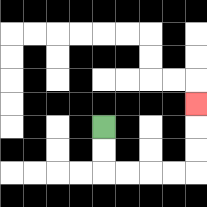{'start': '[4, 5]', 'end': '[8, 4]', 'path_directions': 'D,D,R,R,R,R,U,U,U', 'path_coordinates': '[[4, 5], [4, 6], [4, 7], [5, 7], [6, 7], [7, 7], [8, 7], [8, 6], [8, 5], [8, 4]]'}